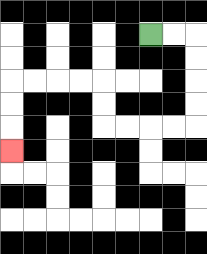{'start': '[6, 1]', 'end': '[0, 6]', 'path_directions': 'R,R,D,D,D,D,L,L,L,L,U,U,L,L,L,L,D,D,D', 'path_coordinates': '[[6, 1], [7, 1], [8, 1], [8, 2], [8, 3], [8, 4], [8, 5], [7, 5], [6, 5], [5, 5], [4, 5], [4, 4], [4, 3], [3, 3], [2, 3], [1, 3], [0, 3], [0, 4], [0, 5], [0, 6]]'}